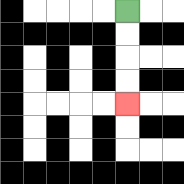{'start': '[5, 0]', 'end': '[5, 4]', 'path_directions': 'D,D,D,D', 'path_coordinates': '[[5, 0], [5, 1], [5, 2], [5, 3], [5, 4]]'}